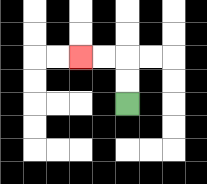{'start': '[5, 4]', 'end': '[3, 2]', 'path_directions': 'U,U,L,L', 'path_coordinates': '[[5, 4], [5, 3], [5, 2], [4, 2], [3, 2]]'}